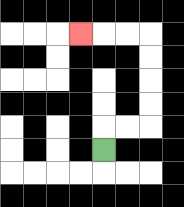{'start': '[4, 6]', 'end': '[3, 1]', 'path_directions': 'U,R,R,U,U,U,U,L,L,L', 'path_coordinates': '[[4, 6], [4, 5], [5, 5], [6, 5], [6, 4], [6, 3], [6, 2], [6, 1], [5, 1], [4, 1], [3, 1]]'}